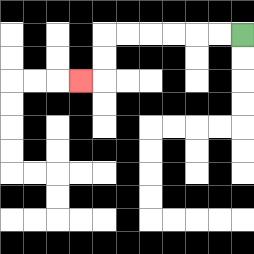{'start': '[10, 1]', 'end': '[3, 3]', 'path_directions': 'L,L,L,L,L,L,D,D,L', 'path_coordinates': '[[10, 1], [9, 1], [8, 1], [7, 1], [6, 1], [5, 1], [4, 1], [4, 2], [4, 3], [3, 3]]'}